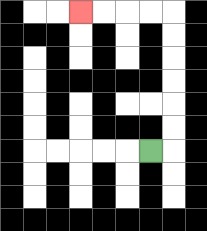{'start': '[6, 6]', 'end': '[3, 0]', 'path_directions': 'R,U,U,U,U,U,U,L,L,L,L', 'path_coordinates': '[[6, 6], [7, 6], [7, 5], [7, 4], [7, 3], [7, 2], [7, 1], [7, 0], [6, 0], [5, 0], [4, 0], [3, 0]]'}